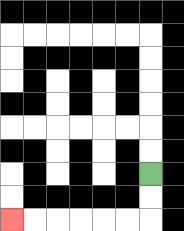{'start': '[6, 7]', 'end': '[0, 9]', 'path_directions': 'D,D,L,L,L,L,L,L', 'path_coordinates': '[[6, 7], [6, 8], [6, 9], [5, 9], [4, 9], [3, 9], [2, 9], [1, 9], [0, 9]]'}